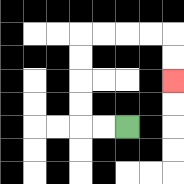{'start': '[5, 5]', 'end': '[7, 3]', 'path_directions': 'L,L,U,U,U,U,R,R,R,R,D,D', 'path_coordinates': '[[5, 5], [4, 5], [3, 5], [3, 4], [3, 3], [3, 2], [3, 1], [4, 1], [5, 1], [6, 1], [7, 1], [7, 2], [7, 3]]'}